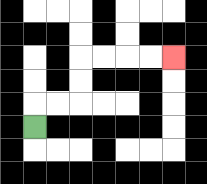{'start': '[1, 5]', 'end': '[7, 2]', 'path_directions': 'U,R,R,U,U,R,R,R,R', 'path_coordinates': '[[1, 5], [1, 4], [2, 4], [3, 4], [3, 3], [3, 2], [4, 2], [5, 2], [6, 2], [7, 2]]'}